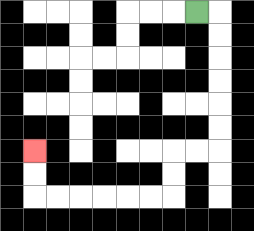{'start': '[8, 0]', 'end': '[1, 6]', 'path_directions': 'R,D,D,D,D,D,D,L,L,D,D,L,L,L,L,L,L,U,U', 'path_coordinates': '[[8, 0], [9, 0], [9, 1], [9, 2], [9, 3], [9, 4], [9, 5], [9, 6], [8, 6], [7, 6], [7, 7], [7, 8], [6, 8], [5, 8], [4, 8], [3, 8], [2, 8], [1, 8], [1, 7], [1, 6]]'}